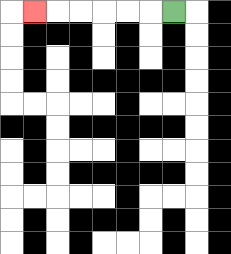{'start': '[7, 0]', 'end': '[1, 0]', 'path_directions': 'L,L,L,L,L,L', 'path_coordinates': '[[7, 0], [6, 0], [5, 0], [4, 0], [3, 0], [2, 0], [1, 0]]'}